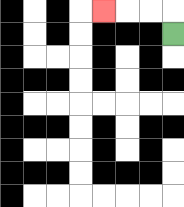{'start': '[7, 1]', 'end': '[4, 0]', 'path_directions': 'U,L,L,L', 'path_coordinates': '[[7, 1], [7, 0], [6, 0], [5, 0], [4, 0]]'}